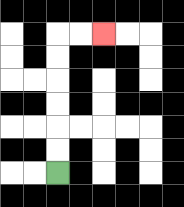{'start': '[2, 7]', 'end': '[4, 1]', 'path_directions': 'U,U,U,U,U,U,R,R', 'path_coordinates': '[[2, 7], [2, 6], [2, 5], [2, 4], [2, 3], [2, 2], [2, 1], [3, 1], [4, 1]]'}